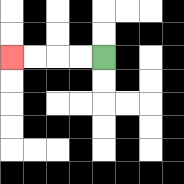{'start': '[4, 2]', 'end': '[0, 2]', 'path_directions': 'L,L,L,L', 'path_coordinates': '[[4, 2], [3, 2], [2, 2], [1, 2], [0, 2]]'}